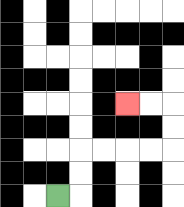{'start': '[2, 8]', 'end': '[5, 4]', 'path_directions': 'R,U,U,R,R,R,R,U,U,L,L', 'path_coordinates': '[[2, 8], [3, 8], [3, 7], [3, 6], [4, 6], [5, 6], [6, 6], [7, 6], [7, 5], [7, 4], [6, 4], [5, 4]]'}